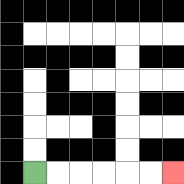{'start': '[1, 7]', 'end': '[7, 7]', 'path_directions': 'R,R,R,R,R,R', 'path_coordinates': '[[1, 7], [2, 7], [3, 7], [4, 7], [5, 7], [6, 7], [7, 7]]'}